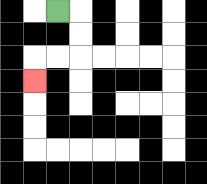{'start': '[2, 0]', 'end': '[1, 3]', 'path_directions': 'R,D,D,L,L,D', 'path_coordinates': '[[2, 0], [3, 0], [3, 1], [3, 2], [2, 2], [1, 2], [1, 3]]'}